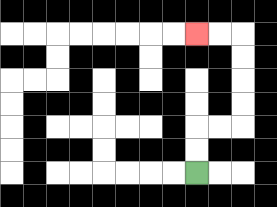{'start': '[8, 7]', 'end': '[8, 1]', 'path_directions': 'U,U,R,R,U,U,U,U,L,L', 'path_coordinates': '[[8, 7], [8, 6], [8, 5], [9, 5], [10, 5], [10, 4], [10, 3], [10, 2], [10, 1], [9, 1], [8, 1]]'}